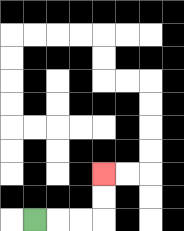{'start': '[1, 9]', 'end': '[4, 7]', 'path_directions': 'R,R,R,U,U', 'path_coordinates': '[[1, 9], [2, 9], [3, 9], [4, 9], [4, 8], [4, 7]]'}